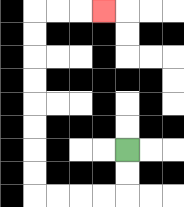{'start': '[5, 6]', 'end': '[4, 0]', 'path_directions': 'D,D,L,L,L,L,U,U,U,U,U,U,U,U,R,R,R', 'path_coordinates': '[[5, 6], [5, 7], [5, 8], [4, 8], [3, 8], [2, 8], [1, 8], [1, 7], [1, 6], [1, 5], [1, 4], [1, 3], [1, 2], [1, 1], [1, 0], [2, 0], [3, 0], [4, 0]]'}